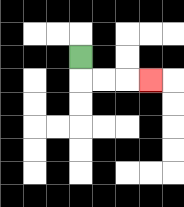{'start': '[3, 2]', 'end': '[6, 3]', 'path_directions': 'D,R,R,R', 'path_coordinates': '[[3, 2], [3, 3], [4, 3], [5, 3], [6, 3]]'}